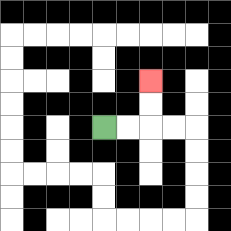{'start': '[4, 5]', 'end': '[6, 3]', 'path_directions': 'R,R,U,U', 'path_coordinates': '[[4, 5], [5, 5], [6, 5], [6, 4], [6, 3]]'}